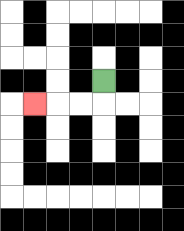{'start': '[4, 3]', 'end': '[1, 4]', 'path_directions': 'D,L,L,L', 'path_coordinates': '[[4, 3], [4, 4], [3, 4], [2, 4], [1, 4]]'}